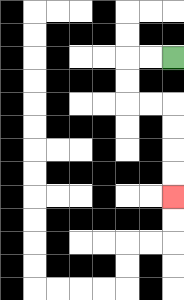{'start': '[7, 2]', 'end': '[7, 8]', 'path_directions': 'L,L,D,D,R,R,D,D,D,D', 'path_coordinates': '[[7, 2], [6, 2], [5, 2], [5, 3], [5, 4], [6, 4], [7, 4], [7, 5], [7, 6], [7, 7], [7, 8]]'}